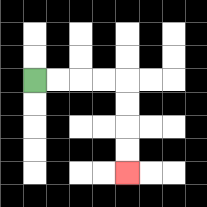{'start': '[1, 3]', 'end': '[5, 7]', 'path_directions': 'R,R,R,R,D,D,D,D', 'path_coordinates': '[[1, 3], [2, 3], [3, 3], [4, 3], [5, 3], [5, 4], [5, 5], [5, 6], [5, 7]]'}